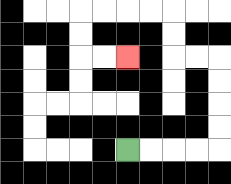{'start': '[5, 6]', 'end': '[5, 2]', 'path_directions': 'R,R,R,R,U,U,U,U,L,L,U,U,L,L,L,L,D,D,R,R', 'path_coordinates': '[[5, 6], [6, 6], [7, 6], [8, 6], [9, 6], [9, 5], [9, 4], [9, 3], [9, 2], [8, 2], [7, 2], [7, 1], [7, 0], [6, 0], [5, 0], [4, 0], [3, 0], [3, 1], [3, 2], [4, 2], [5, 2]]'}